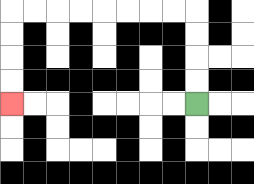{'start': '[8, 4]', 'end': '[0, 4]', 'path_directions': 'U,U,U,U,L,L,L,L,L,L,L,L,D,D,D,D', 'path_coordinates': '[[8, 4], [8, 3], [8, 2], [8, 1], [8, 0], [7, 0], [6, 0], [5, 0], [4, 0], [3, 0], [2, 0], [1, 0], [0, 0], [0, 1], [0, 2], [0, 3], [0, 4]]'}